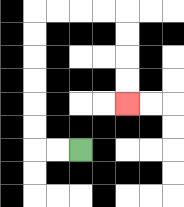{'start': '[3, 6]', 'end': '[5, 4]', 'path_directions': 'L,L,U,U,U,U,U,U,R,R,R,R,D,D,D,D', 'path_coordinates': '[[3, 6], [2, 6], [1, 6], [1, 5], [1, 4], [1, 3], [1, 2], [1, 1], [1, 0], [2, 0], [3, 0], [4, 0], [5, 0], [5, 1], [5, 2], [5, 3], [5, 4]]'}